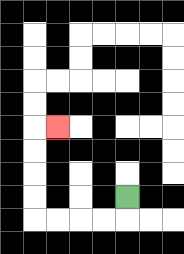{'start': '[5, 8]', 'end': '[2, 5]', 'path_directions': 'D,L,L,L,L,U,U,U,U,R', 'path_coordinates': '[[5, 8], [5, 9], [4, 9], [3, 9], [2, 9], [1, 9], [1, 8], [1, 7], [1, 6], [1, 5], [2, 5]]'}